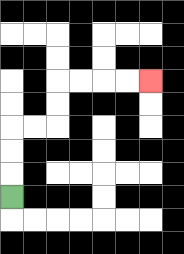{'start': '[0, 8]', 'end': '[6, 3]', 'path_directions': 'U,U,U,R,R,U,U,R,R,R,R', 'path_coordinates': '[[0, 8], [0, 7], [0, 6], [0, 5], [1, 5], [2, 5], [2, 4], [2, 3], [3, 3], [4, 3], [5, 3], [6, 3]]'}